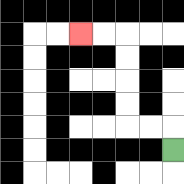{'start': '[7, 6]', 'end': '[3, 1]', 'path_directions': 'U,L,L,U,U,U,U,L,L', 'path_coordinates': '[[7, 6], [7, 5], [6, 5], [5, 5], [5, 4], [5, 3], [5, 2], [5, 1], [4, 1], [3, 1]]'}